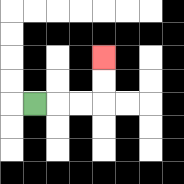{'start': '[1, 4]', 'end': '[4, 2]', 'path_directions': 'R,R,R,U,U', 'path_coordinates': '[[1, 4], [2, 4], [3, 4], [4, 4], [4, 3], [4, 2]]'}